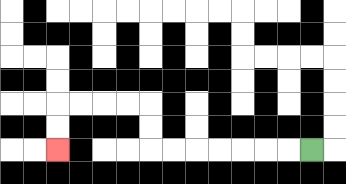{'start': '[13, 6]', 'end': '[2, 6]', 'path_directions': 'L,L,L,L,L,L,L,U,U,L,L,L,L,D,D', 'path_coordinates': '[[13, 6], [12, 6], [11, 6], [10, 6], [9, 6], [8, 6], [7, 6], [6, 6], [6, 5], [6, 4], [5, 4], [4, 4], [3, 4], [2, 4], [2, 5], [2, 6]]'}